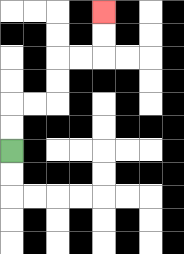{'start': '[0, 6]', 'end': '[4, 0]', 'path_directions': 'U,U,R,R,U,U,R,R,U,U', 'path_coordinates': '[[0, 6], [0, 5], [0, 4], [1, 4], [2, 4], [2, 3], [2, 2], [3, 2], [4, 2], [4, 1], [4, 0]]'}